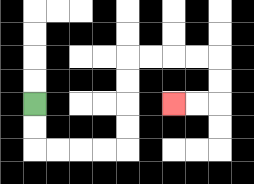{'start': '[1, 4]', 'end': '[7, 4]', 'path_directions': 'D,D,R,R,R,R,U,U,U,U,R,R,R,R,D,D,L,L', 'path_coordinates': '[[1, 4], [1, 5], [1, 6], [2, 6], [3, 6], [4, 6], [5, 6], [5, 5], [5, 4], [5, 3], [5, 2], [6, 2], [7, 2], [8, 2], [9, 2], [9, 3], [9, 4], [8, 4], [7, 4]]'}